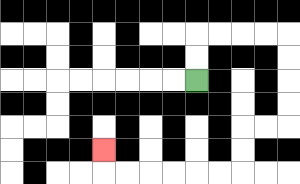{'start': '[8, 3]', 'end': '[4, 6]', 'path_directions': 'U,U,R,R,R,R,D,D,D,D,L,L,D,D,L,L,L,L,L,L,U', 'path_coordinates': '[[8, 3], [8, 2], [8, 1], [9, 1], [10, 1], [11, 1], [12, 1], [12, 2], [12, 3], [12, 4], [12, 5], [11, 5], [10, 5], [10, 6], [10, 7], [9, 7], [8, 7], [7, 7], [6, 7], [5, 7], [4, 7], [4, 6]]'}